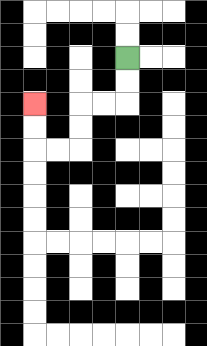{'start': '[5, 2]', 'end': '[1, 4]', 'path_directions': 'D,D,L,L,D,D,L,L,U,U', 'path_coordinates': '[[5, 2], [5, 3], [5, 4], [4, 4], [3, 4], [3, 5], [3, 6], [2, 6], [1, 6], [1, 5], [1, 4]]'}